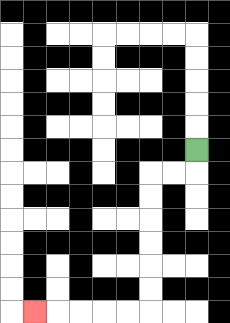{'start': '[8, 6]', 'end': '[1, 13]', 'path_directions': 'D,L,L,D,D,D,D,D,D,L,L,L,L,L', 'path_coordinates': '[[8, 6], [8, 7], [7, 7], [6, 7], [6, 8], [6, 9], [6, 10], [6, 11], [6, 12], [6, 13], [5, 13], [4, 13], [3, 13], [2, 13], [1, 13]]'}